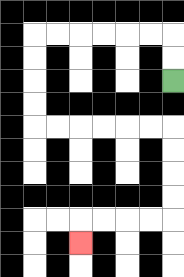{'start': '[7, 3]', 'end': '[3, 10]', 'path_directions': 'U,U,L,L,L,L,L,L,D,D,D,D,R,R,R,R,R,R,D,D,D,D,L,L,L,L,D', 'path_coordinates': '[[7, 3], [7, 2], [7, 1], [6, 1], [5, 1], [4, 1], [3, 1], [2, 1], [1, 1], [1, 2], [1, 3], [1, 4], [1, 5], [2, 5], [3, 5], [4, 5], [5, 5], [6, 5], [7, 5], [7, 6], [7, 7], [7, 8], [7, 9], [6, 9], [5, 9], [4, 9], [3, 9], [3, 10]]'}